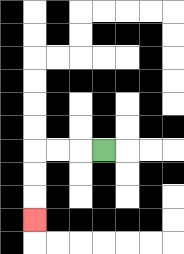{'start': '[4, 6]', 'end': '[1, 9]', 'path_directions': 'L,L,L,D,D,D', 'path_coordinates': '[[4, 6], [3, 6], [2, 6], [1, 6], [1, 7], [1, 8], [1, 9]]'}